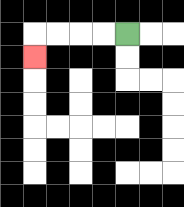{'start': '[5, 1]', 'end': '[1, 2]', 'path_directions': 'L,L,L,L,D', 'path_coordinates': '[[5, 1], [4, 1], [3, 1], [2, 1], [1, 1], [1, 2]]'}